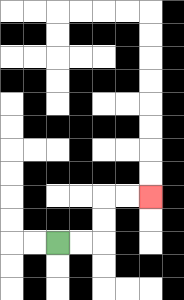{'start': '[2, 10]', 'end': '[6, 8]', 'path_directions': 'R,R,U,U,R,R', 'path_coordinates': '[[2, 10], [3, 10], [4, 10], [4, 9], [4, 8], [5, 8], [6, 8]]'}